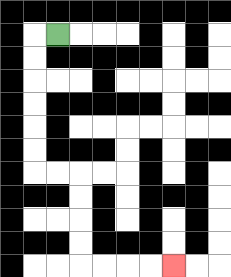{'start': '[2, 1]', 'end': '[7, 11]', 'path_directions': 'L,D,D,D,D,D,D,R,R,D,D,D,D,R,R,R,R', 'path_coordinates': '[[2, 1], [1, 1], [1, 2], [1, 3], [1, 4], [1, 5], [1, 6], [1, 7], [2, 7], [3, 7], [3, 8], [3, 9], [3, 10], [3, 11], [4, 11], [5, 11], [6, 11], [7, 11]]'}